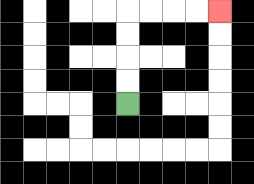{'start': '[5, 4]', 'end': '[9, 0]', 'path_directions': 'U,U,U,U,R,R,R,R', 'path_coordinates': '[[5, 4], [5, 3], [5, 2], [5, 1], [5, 0], [6, 0], [7, 0], [8, 0], [9, 0]]'}